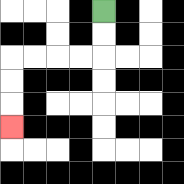{'start': '[4, 0]', 'end': '[0, 5]', 'path_directions': 'D,D,L,L,L,L,D,D,D', 'path_coordinates': '[[4, 0], [4, 1], [4, 2], [3, 2], [2, 2], [1, 2], [0, 2], [0, 3], [0, 4], [0, 5]]'}